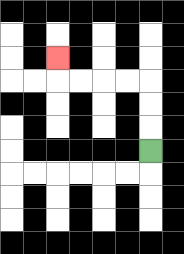{'start': '[6, 6]', 'end': '[2, 2]', 'path_directions': 'U,U,U,L,L,L,L,U', 'path_coordinates': '[[6, 6], [6, 5], [6, 4], [6, 3], [5, 3], [4, 3], [3, 3], [2, 3], [2, 2]]'}